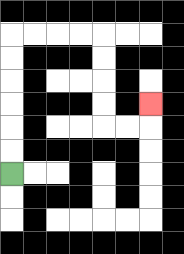{'start': '[0, 7]', 'end': '[6, 4]', 'path_directions': 'U,U,U,U,U,U,R,R,R,R,D,D,D,D,R,R,U', 'path_coordinates': '[[0, 7], [0, 6], [0, 5], [0, 4], [0, 3], [0, 2], [0, 1], [1, 1], [2, 1], [3, 1], [4, 1], [4, 2], [4, 3], [4, 4], [4, 5], [5, 5], [6, 5], [6, 4]]'}